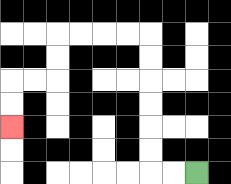{'start': '[8, 7]', 'end': '[0, 5]', 'path_directions': 'L,L,U,U,U,U,U,U,L,L,L,L,D,D,L,L,D,D', 'path_coordinates': '[[8, 7], [7, 7], [6, 7], [6, 6], [6, 5], [6, 4], [6, 3], [6, 2], [6, 1], [5, 1], [4, 1], [3, 1], [2, 1], [2, 2], [2, 3], [1, 3], [0, 3], [0, 4], [0, 5]]'}